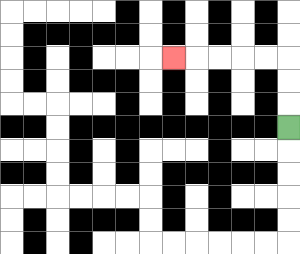{'start': '[12, 5]', 'end': '[7, 2]', 'path_directions': 'U,U,U,L,L,L,L,L', 'path_coordinates': '[[12, 5], [12, 4], [12, 3], [12, 2], [11, 2], [10, 2], [9, 2], [8, 2], [7, 2]]'}